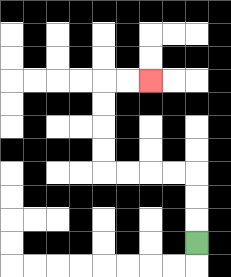{'start': '[8, 10]', 'end': '[6, 3]', 'path_directions': 'U,U,U,L,L,L,L,U,U,U,U,R,R', 'path_coordinates': '[[8, 10], [8, 9], [8, 8], [8, 7], [7, 7], [6, 7], [5, 7], [4, 7], [4, 6], [4, 5], [4, 4], [4, 3], [5, 3], [6, 3]]'}